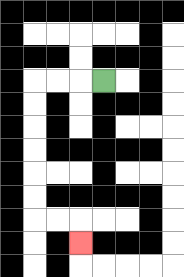{'start': '[4, 3]', 'end': '[3, 10]', 'path_directions': 'L,L,L,D,D,D,D,D,D,R,R,D', 'path_coordinates': '[[4, 3], [3, 3], [2, 3], [1, 3], [1, 4], [1, 5], [1, 6], [1, 7], [1, 8], [1, 9], [2, 9], [3, 9], [3, 10]]'}